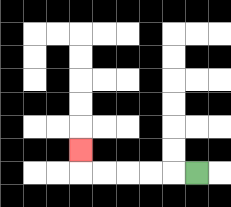{'start': '[8, 7]', 'end': '[3, 6]', 'path_directions': 'L,L,L,L,L,U', 'path_coordinates': '[[8, 7], [7, 7], [6, 7], [5, 7], [4, 7], [3, 7], [3, 6]]'}